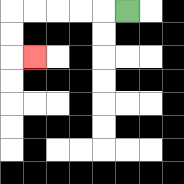{'start': '[5, 0]', 'end': '[1, 2]', 'path_directions': 'L,L,L,L,L,D,D,R', 'path_coordinates': '[[5, 0], [4, 0], [3, 0], [2, 0], [1, 0], [0, 0], [0, 1], [0, 2], [1, 2]]'}